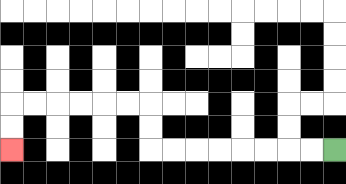{'start': '[14, 6]', 'end': '[0, 6]', 'path_directions': 'L,L,L,L,L,L,L,L,U,U,L,L,L,L,L,L,D,D', 'path_coordinates': '[[14, 6], [13, 6], [12, 6], [11, 6], [10, 6], [9, 6], [8, 6], [7, 6], [6, 6], [6, 5], [6, 4], [5, 4], [4, 4], [3, 4], [2, 4], [1, 4], [0, 4], [0, 5], [0, 6]]'}